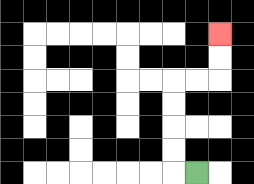{'start': '[8, 7]', 'end': '[9, 1]', 'path_directions': 'L,U,U,U,U,R,R,U,U', 'path_coordinates': '[[8, 7], [7, 7], [7, 6], [7, 5], [7, 4], [7, 3], [8, 3], [9, 3], [9, 2], [9, 1]]'}